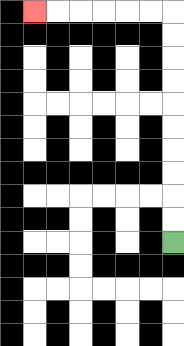{'start': '[7, 10]', 'end': '[1, 0]', 'path_directions': 'U,U,U,U,U,U,U,U,U,U,L,L,L,L,L,L', 'path_coordinates': '[[7, 10], [7, 9], [7, 8], [7, 7], [7, 6], [7, 5], [7, 4], [7, 3], [7, 2], [7, 1], [7, 0], [6, 0], [5, 0], [4, 0], [3, 0], [2, 0], [1, 0]]'}